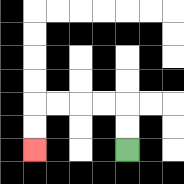{'start': '[5, 6]', 'end': '[1, 6]', 'path_directions': 'U,U,L,L,L,L,D,D', 'path_coordinates': '[[5, 6], [5, 5], [5, 4], [4, 4], [3, 4], [2, 4], [1, 4], [1, 5], [1, 6]]'}